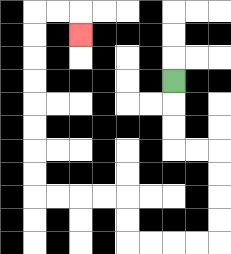{'start': '[7, 3]', 'end': '[3, 1]', 'path_directions': 'D,D,D,R,R,D,D,D,D,L,L,L,L,U,U,L,L,L,L,U,U,U,U,U,U,U,U,R,R,D', 'path_coordinates': '[[7, 3], [7, 4], [7, 5], [7, 6], [8, 6], [9, 6], [9, 7], [9, 8], [9, 9], [9, 10], [8, 10], [7, 10], [6, 10], [5, 10], [5, 9], [5, 8], [4, 8], [3, 8], [2, 8], [1, 8], [1, 7], [1, 6], [1, 5], [1, 4], [1, 3], [1, 2], [1, 1], [1, 0], [2, 0], [3, 0], [3, 1]]'}